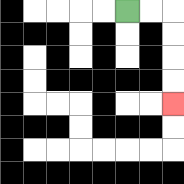{'start': '[5, 0]', 'end': '[7, 4]', 'path_directions': 'R,R,D,D,D,D', 'path_coordinates': '[[5, 0], [6, 0], [7, 0], [7, 1], [7, 2], [7, 3], [7, 4]]'}